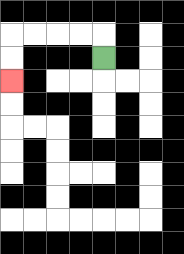{'start': '[4, 2]', 'end': '[0, 3]', 'path_directions': 'U,L,L,L,L,D,D', 'path_coordinates': '[[4, 2], [4, 1], [3, 1], [2, 1], [1, 1], [0, 1], [0, 2], [0, 3]]'}